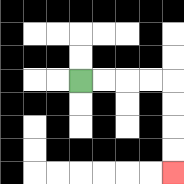{'start': '[3, 3]', 'end': '[7, 7]', 'path_directions': 'R,R,R,R,D,D,D,D', 'path_coordinates': '[[3, 3], [4, 3], [5, 3], [6, 3], [7, 3], [7, 4], [7, 5], [7, 6], [7, 7]]'}